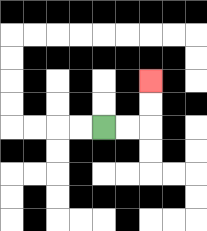{'start': '[4, 5]', 'end': '[6, 3]', 'path_directions': 'R,R,U,U', 'path_coordinates': '[[4, 5], [5, 5], [6, 5], [6, 4], [6, 3]]'}